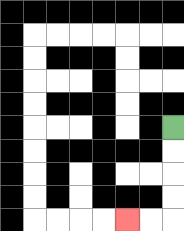{'start': '[7, 5]', 'end': '[5, 9]', 'path_directions': 'D,D,D,D,L,L', 'path_coordinates': '[[7, 5], [7, 6], [7, 7], [7, 8], [7, 9], [6, 9], [5, 9]]'}